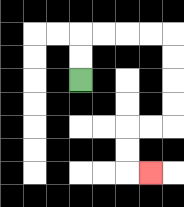{'start': '[3, 3]', 'end': '[6, 7]', 'path_directions': 'U,U,R,R,R,R,D,D,D,D,L,L,D,D,R', 'path_coordinates': '[[3, 3], [3, 2], [3, 1], [4, 1], [5, 1], [6, 1], [7, 1], [7, 2], [7, 3], [7, 4], [7, 5], [6, 5], [5, 5], [5, 6], [5, 7], [6, 7]]'}